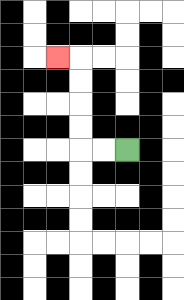{'start': '[5, 6]', 'end': '[2, 2]', 'path_directions': 'L,L,U,U,U,U,L', 'path_coordinates': '[[5, 6], [4, 6], [3, 6], [3, 5], [3, 4], [3, 3], [3, 2], [2, 2]]'}